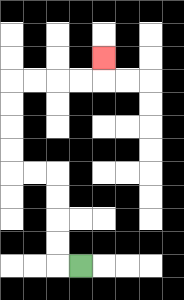{'start': '[3, 11]', 'end': '[4, 2]', 'path_directions': 'L,U,U,U,U,L,L,U,U,U,U,R,R,R,R,U', 'path_coordinates': '[[3, 11], [2, 11], [2, 10], [2, 9], [2, 8], [2, 7], [1, 7], [0, 7], [0, 6], [0, 5], [0, 4], [0, 3], [1, 3], [2, 3], [3, 3], [4, 3], [4, 2]]'}